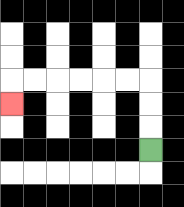{'start': '[6, 6]', 'end': '[0, 4]', 'path_directions': 'U,U,U,L,L,L,L,L,L,D', 'path_coordinates': '[[6, 6], [6, 5], [6, 4], [6, 3], [5, 3], [4, 3], [3, 3], [2, 3], [1, 3], [0, 3], [0, 4]]'}